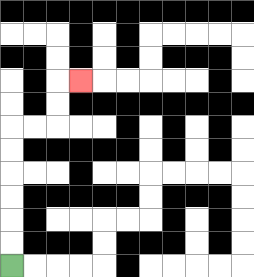{'start': '[0, 11]', 'end': '[3, 3]', 'path_directions': 'U,U,U,U,U,U,R,R,U,U,R', 'path_coordinates': '[[0, 11], [0, 10], [0, 9], [0, 8], [0, 7], [0, 6], [0, 5], [1, 5], [2, 5], [2, 4], [2, 3], [3, 3]]'}